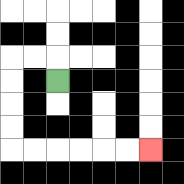{'start': '[2, 3]', 'end': '[6, 6]', 'path_directions': 'U,L,L,D,D,D,D,R,R,R,R,R,R', 'path_coordinates': '[[2, 3], [2, 2], [1, 2], [0, 2], [0, 3], [0, 4], [0, 5], [0, 6], [1, 6], [2, 6], [3, 6], [4, 6], [5, 6], [6, 6]]'}